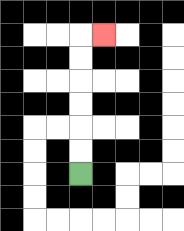{'start': '[3, 7]', 'end': '[4, 1]', 'path_directions': 'U,U,U,U,U,U,R', 'path_coordinates': '[[3, 7], [3, 6], [3, 5], [3, 4], [3, 3], [3, 2], [3, 1], [4, 1]]'}